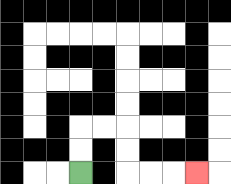{'start': '[3, 7]', 'end': '[8, 7]', 'path_directions': 'U,U,R,R,D,D,R,R,R', 'path_coordinates': '[[3, 7], [3, 6], [3, 5], [4, 5], [5, 5], [5, 6], [5, 7], [6, 7], [7, 7], [8, 7]]'}